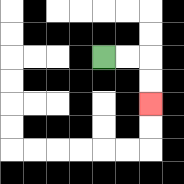{'start': '[4, 2]', 'end': '[6, 4]', 'path_directions': 'R,R,D,D', 'path_coordinates': '[[4, 2], [5, 2], [6, 2], [6, 3], [6, 4]]'}